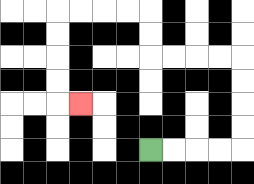{'start': '[6, 6]', 'end': '[3, 4]', 'path_directions': 'R,R,R,R,U,U,U,U,L,L,L,L,U,U,L,L,L,L,D,D,D,D,R', 'path_coordinates': '[[6, 6], [7, 6], [8, 6], [9, 6], [10, 6], [10, 5], [10, 4], [10, 3], [10, 2], [9, 2], [8, 2], [7, 2], [6, 2], [6, 1], [6, 0], [5, 0], [4, 0], [3, 0], [2, 0], [2, 1], [2, 2], [2, 3], [2, 4], [3, 4]]'}